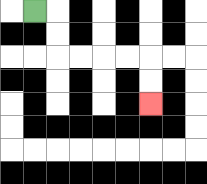{'start': '[1, 0]', 'end': '[6, 4]', 'path_directions': 'R,D,D,R,R,R,R,D,D', 'path_coordinates': '[[1, 0], [2, 0], [2, 1], [2, 2], [3, 2], [4, 2], [5, 2], [6, 2], [6, 3], [6, 4]]'}